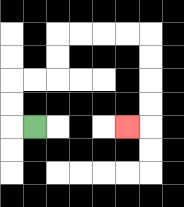{'start': '[1, 5]', 'end': '[5, 5]', 'path_directions': 'L,U,U,R,R,U,U,R,R,R,R,D,D,D,D,L', 'path_coordinates': '[[1, 5], [0, 5], [0, 4], [0, 3], [1, 3], [2, 3], [2, 2], [2, 1], [3, 1], [4, 1], [5, 1], [6, 1], [6, 2], [6, 3], [6, 4], [6, 5], [5, 5]]'}